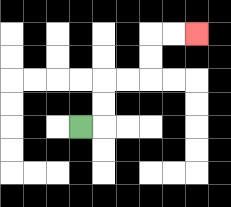{'start': '[3, 5]', 'end': '[8, 1]', 'path_directions': 'R,U,U,R,R,U,U,R,R', 'path_coordinates': '[[3, 5], [4, 5], [4, 4], [4, 3], [5, 3], [6, 3], [6, 2], [6, 1], [7, 1], [8, 1]]'}